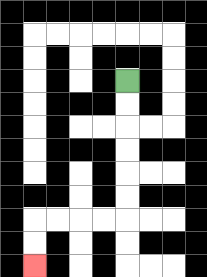{'start': '[5, 3]', 'end': '[1, 11]', 'path_directions': 'D,D,D,D,D,D,L,L,L,L,D,D', 'path_coordinates': '[[5, 3], [5, 4], [5, 5], [5, 6], [5, 7], [5, 8], [5, 9], [4, 9], [3, 9], [2, 9], [1, 9], [1, 10], [1, 11]]'}